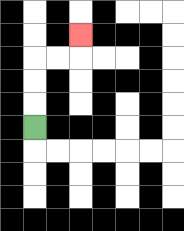{'start': '[1, 5]', 'end': '[3, 1]', 'path_directions': 'U,U,U,R,R,U', 'path_coordinates': '[[1, 5], [1, 4], [1, 3], [1, 2], [2, 2], [3, 2], [3, 1]]'}